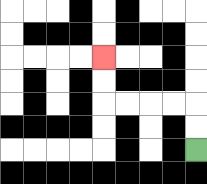{'start': '[8, 6]', 'end': '[4, 2]', 'path_directions': 'U,U,L,L,L,L,U,U', 'path_coordinates': '[[8, 6], [8, 5], [8, 4], [7, 4], [6, 4], [5, 4], [4, 4], [4, 3], [4, 2]]'}